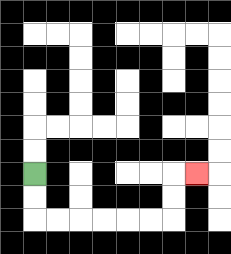{'start': '[1, 7]', 'end': '[8, 7]', 'path_directions': 'D,D,R,R,R,R,R,R,U,U,R', 'path_coordinates': '[[1, 7], [1, 8], [1, 9], [2, 9], [3, 9], [4, 9], [5, 9], [6, 9], [7, 9], [7, 8], [7, 7], [8, 7]]'}